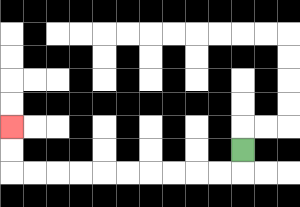{'start': '[10, 6]', 'end': '[0, 5]', 'path_directions': 'D,L,L,L,L,L,L,L,L,L,L,U,U', 'path_coordinates': '[[10, 6], [10, 7], [9, 7], [8, 7], [7, 7], [6, 7], [5, 7], [4, 7], [3, 7], [2, 7], [1, 7], [0, 7], [0, 6], [0, 5]]'}